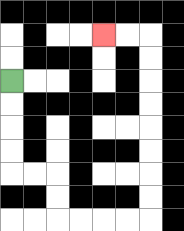{'start': '[0, 3]', 'end': '[4, 1]', 'path_directions': 'D,D,D,D,R,R,D,D,R,R,R,R,U,U,U,U,U,U,U,U,L,L', 'path_coordinates': '[[0, 3], [0, 4], [0, 5], [0, 6], [0, 7], [1, 7], [2, 7], [2, 8], [2, 9], [3, 9], [4, 9], [5, 9], [6, 9], [6, 8], [6, 7], [6, 6], [6, 5], [6, 4], [6, 3], [6, 2], [6, 1], [5, 1], [4, 1]]'}